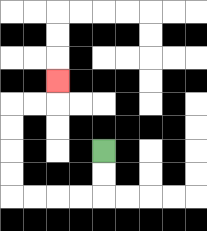{'start': '[4, 6]', 'end': '[2, 3]', 'path_directions': 'D,D,L,L,L,L,U,U,U,U,R,R,U', 'path_coordinates': '[[4, 6], [4, 7], [4, 8], [3, 8], [2, 8], [1, 8], [0, 8], [0, 7], [0, 6], [0, 5], [0, 4], [1, 4], [2, 4], [2, 3]]'}